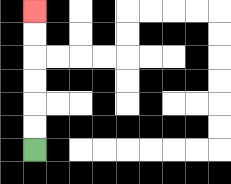{'start': '[1, 6]', 'end': '[1, 0]', 'path_directions': 'U,U,U,U,U,U', 'path_coordinates': '[[1, 6], [1, 5], [1, 4], [1, 3], [1, 2], [1, 1], [1, 0]]'}